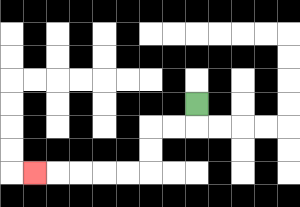{'start': '[8, 4]', 'end': '[1, 7]', 'path_directions': 'D,L,L,D,D,L,L,L,L,L', 'path_coordinates': '[[8, 4], [8, 5], [7, 5], [6, 5], [6, 6], [6, 7], [5, 7], [4, 7], [3, 7], [2, 7], [1, 7]]'}